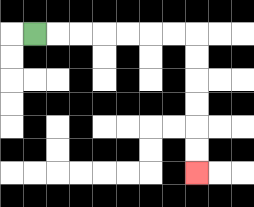{'start': '[1, 1]', 'end': '[8, 7]', 'path_directions': 'R,R,R,R,R,R,R,D,D,D,D,D,D', 'path_coordinates': '[[1, 1], [2, 1], [3, 1], [4, 1], [5, 1], [6, 1], [7, 1], [8, 1], [8, 2], [8, 3], [8, 4], [8, 5], [8, 6], [8, 7]]'}